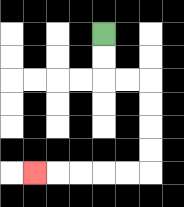{'start': '[4, 1]', 'end': '[1, 7]', 'path_directions': 'D,D,R,R,D,D,D,D,L,L,L,L,L', 'path_coordinates': '[[4, 1], [4, 2], [4, 3], [5, 3], [6, 3], [6, 4], [6, 5], [6, 6], [6, 7], [5, 7], [4, 7], [3, 7], [2, 7], [1, 7]]'}